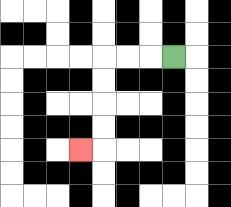{'start': '[7, 2]', 'end': '[3, 6]', 'path_directions': 'L,L,L,D,D,D,D,L', 'path_coordinates': '[[7, 2], [6, 2], [5, 2], [4, 2], [4, 3], [4, 4], [4, 5], [4, 6], [3, 6]]'}